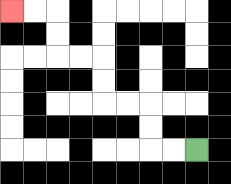{'start': '[8, 6]', 'end': '[0, 0]', 'path_directions': 'L,L,U,U,L,L,U,U,L,L,U,U,L,L', 'path_coordinates': '[[8, 6], [7, 6], [6, 6], [6, 5], [6, 4], [5, 4], [4, 4], [4, 3], [4, 2], [3, 2], [2, 2], [2, 1], [2, 0], [1, 0], [0, 0]]'}